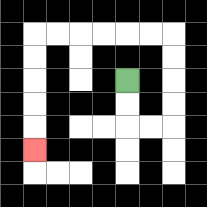{'start': '[5, 3]', 'end': '[1, 6]', 'path_directions': 'D,D,R,R,U,U,U,U,L,L,L,L,L,L,D,D,D,D,D', 'path_coordinates': '[[5, 3], [5, 4], [5, 5], [6, 5], [7, 5], [7, 4], [7, 3], [7, 2], [7, 1], [6, 1], [5, 1], [4, 1], [3, 1], [2, 1], [1, 1], [1, 2], [1, 3], [1, 4], [1, 5], [1, 6]]'}